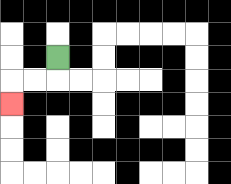{'start': '[2, 2]', 'end': '[0, 4]', 'path_directions': 'D,L,L,D', 'path_coordinates': '[[2, 2], [2, 3], [1, 3], [0, 3], [0, 4]]'}